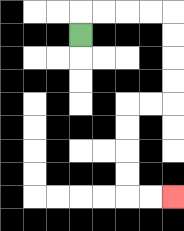{'start': '[3, 1]', 'end': '[7, 8]', 'path_directions': 'U,R,R,R,R,D,D,D,D,L,L,D,D,D,D,R,R', 'path_coordinates': '[[3, 1], [3, 0], [4, 0], [5, 0], [6, 0], [7, 0], [7, 1], [7, 2], [7, 3], [7, 4], [6, 4], [5, 4], [5, 5], [5, 6], [5, 7], [5, 8], [6, 8], [7, 8]]'}